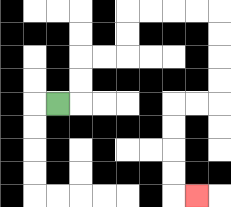{'start': '[2, 4]', 'end': '[8, 8]', 'path_directions': 'R,U,U,R,R,U,U,R,R,R,R,D,D,D,D,L,L,D,D,D,D,R', 'path_coordinates': '[[2, 4], [3, 4], [3, 3], [3, 2], [4, 2], [5, 2], [5, 1], [5, 0], [6, 0], [7, 0], [8, 0], [9, 0], [9, 1], [9, 2], [9, 3], [9, 4], [8, 4], [7, 4], [7, 5], [7, 6], [7, 7], [7, 8], [8, 8]]'}